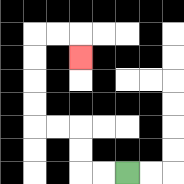{'start': '[5, 7]', 'end': '[3, 2]', 'path_directions': 'L,L,U,U,L,L,U,U,U,U,R,R,D', 'path_coordinates': '[[5, 7], [4, 7], [3, 7], [3, 6], [3, 5], [2, 5], [1, 5], [1, 4], [1, 3], [1, 2], [1, 1], [2, 1], [3, 1], [3, 2]]'}